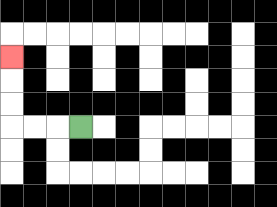{'start': '[3, 5]', 'end': '[0, 2]', 'path_directions': 'L,L,L,U,U,U', 'path_coordinates': '[[3, 5], [2, 5], [1, 5], [0, 5], [0, 4], [0, 3], [0, 2]]'}